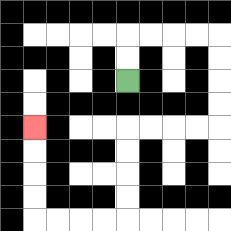{'start': '[5, 3]', 'end': '[1, 5]', 'path_directions': 'U,U,R,R,R,R,D,D,D,D,L,L,L,L,D,D,D,D,L,L,L,L,U,U,U,U', 'path_coordinates': '[[5, 3], [5, 2], [5, 1], [6, 1], [7, 1], [8, 1], [9, 1], [9, 2], [9, 3], [9, 4], [9, 5], [8, 5], [7, 5], [6, 5], [5, 5], [5, 6], [5, 7], [5, 8], [5, 9], [4, 9], [3, 9], [2, 9], [1, 9], [1, 8], [1, 7], [1, 6], [1, 5]]'}